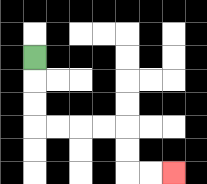{'start': '[1, 2]', 'end': '[7, 7]', 'path_directions': 'D,D,D,R,R,R,R,D,D,R,R', 'path_coordinates': '[[1, 2], [1, 3], [1, 4], [1, 5], [2, 5], [3, 5], [4, 5], [5, 5], [5, 6], [5, 7], [6, 7], [7, 7]]'}